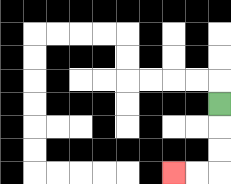{'start': '[9, 4]', 'end': '[7, 7]', 'path_directions': 'D,D,D,L,L', 'path_coordinates': '[[9, 4], [9, 5], [9, 6], [9, 7], [8, 7], [7, 7]]'}